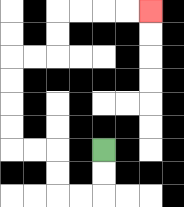{'start': '[4, 6]', 'end': '[6, 0]', 'path_directions': 'D,D,L,L,U,U,L,L,U,U,U,U,R,R,U,U,R,R,R,R', 'path_coordinates': '[[4, 6], [4, 7], [4, 8], [3, 8], [2, 8], [2, 7], [2, 6], [1, 6], [0, 6], [0, 5], [0, 4], [0, 3], [0, 2], [1, 2], [2, 2], [2, 1], [2, 0], [3, 0], [4, 0], [5, 0], [6, 0]]'}